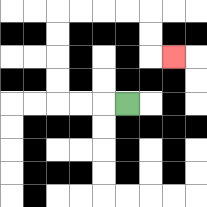{'start': '[5, 4]', 'end': '[7, 2]', 'path_directions': 'L,L,L,U,U,U,U,R,R,R,R,D,D,R', 'path_coordinates': '[[5, 4], [4, 4], [3, 4], [2, 4], [2, 3], [2, 2], [2, 1], [2, 0], [3, 0], [4, 0], [5, 0], [6, 0], [6, 1], [6, 2], [7, 2]]'}